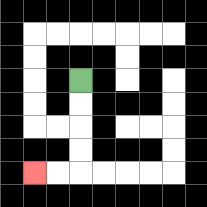{'start': '[3, 3]', 'end': '[1, 7]', 'path_directions': 'D,D,D,D,L,L', 'path_coordinates': '[[3, 3], [3, 4], [3, 5], [3, 6], [3, 7], [2, 7], [1, 7]]'}